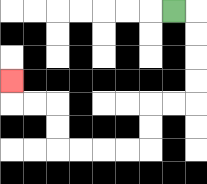{'start': '[7, 0]', 'end': '[0, 3]', 'path_directions': 'R,D,D,D,D,L,L,D,D,L,L,L,L,U,U,L,L,U', 'path_coordinates': '[[7, 0], [8, 0], [8, 1], [8, 2], [8, 3], [8, 4], [7, 4], [6, 4], [6, 5], [6, 6], [5, 6], [4, 6], [3, 6], [2, 6], [2, 5], [2, 4], [1, 4], [0, 4], [0, 3]]'}